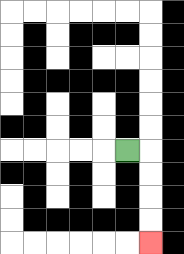{'start': '[5, 6]', 'end': '[6, 10]', 'path_directions': 'R,D,D,D,D', 'path_coordinates': '[[5, 6], [6, 6], [6, 7], [6, 8], [6, 9], [6, 10]]'}